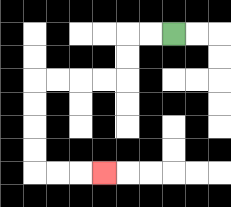{'start': '[7, 1]', 'end': '[4, 7]', 'path_directions': 'L,L,D,D,L,L,L,L,D,D,D,D,R,R,R', 'path_coordinates': '[[7, 1], [6, 1], [5, 1], [5, 2], [5, 3], [4, 3], [3, 3], [2, 3], [1, 3], [1, 4], [1, 5], [1, 6], [1, 7], [2, 7], [3, 7], [4, 7]]'}